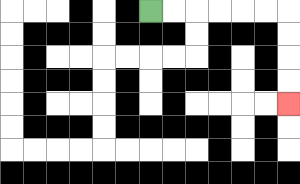{'start': '[6, 0]', 'end': '[12, 4]', 'path_directions': 'R,R,R,R,R,R,D,D,D,D', 'path_coordinates': '[[6, 0], [7, 0], [8, 0], [9, 0], [10, 0], [11, 0], [12, 0], [12, 1], [12, 2], [12, 3], [12, 4]]'}